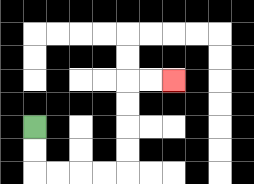{'start': '[1, 5]', 'end': '[7, 3]', 'path_directions': 'D,D,R,R,R,R,U,U,U,U,R,R', 'path_coordinates': '[[1, 5], [1, 6], [1, 7], [2, 7], [3, 7], [4, 7], [5, 7], [5, 6], [5, 5], [5, 4], [5, 3], [6, 3], [7, 3]]'}